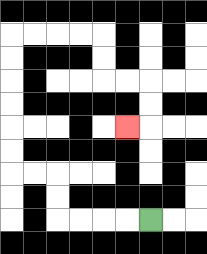{'start': '[6, 9]', 'end': '[5, 5]', 'path_directions': 'L,L,L,L,U,U,L,L,U,U,U,U,U,U,R,R,R,R,D,D,R,R,D,D,L', 'path_coordinates': '[[6, 9], [5, 9], [4, 9], [3, 9], [2, 9], [2, 8], [2, 7], [1, 7], [0, 7], [0, 6], [0, 5], [0, 4], [0, 3], [0, 2], [0, 1], [1, 1], [2, 1], [3, 1], [4, 1], [4, 2], [4, 3], [5, 3], [6, 3], [6, 4], [6, 5], [5, 5]]'}